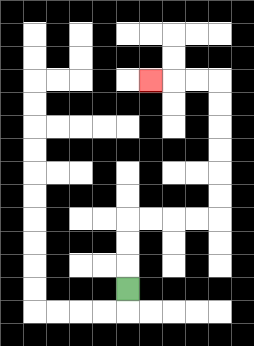{'start': '[5, 12]', 'end': '[6, 3]', 'path_directions': 'U,U,U,R,R,R,R,U,U,U,U,U,U,L,L,L', 'path_coordinates': '[[5, 12], [5, 11], [5, 10], [5, 9], [6, 9], [7, 9], [8, 9], [9, 9], [9, 8], [9, 7], [9, 6], [9, 5], [9, 4], [9, 3], [8, 3], [7, 3], [6, 3]]'}